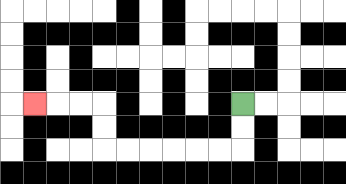{'start': '[10, 4]', 'end': '[1, 4]', 'path_directions': 'D,D,L,L,L,L,L,L,U,U,L,L,L', 'path_coordinates': '[[10, 4], [10, 5], [10, 6], [9, 6], [8, 6], [7, 6], [6, 6], [5, 6], [4, 6], [4, 5], [4, 4], [3, 4], [2, 4], [1, 4]]'}